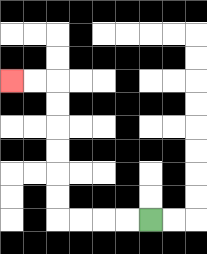{'start': '[6, 9]', 'end': '[0, 3]', 'path_directions': 'L,L,L,L,U,U,U,U,U,U,L,L', 'path_coordinates': '[[6, 9], [5, 9], [4, 9], [3, 9], [2, 9], [2, 8], [2, 7], [2, 6], [2, 5], [2, 4], [2, 3], [1, 3], [0, 3]]'}